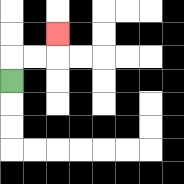{'start': '[0, 3]', 'end': '[2, 1]', 'path_directions': 'U,R,R,U', 'path_coordinates': '[[0, 3], [0, 2], [1, 2], [2, 2], [2, 1]]'}